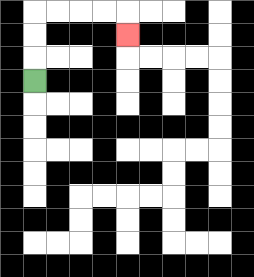{'start': '[1, 3]', 'end': '[5, 1]', 'path_directions': 'U,U,U,R,R,R,R,D', 'path_coordinates': '[[1, 3], [1, 2], [1, 1], [1, 0], [2, 0], [3, 0], [4, 0], [5, 0], [5, 1]]'}